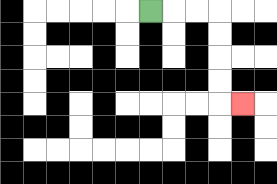{'start': '[6, 0]', 'end': '[10, 4]', 'path_directions': 'R,R,R,D,D,D,D,R', 'path_coordinates': '[[6, 0], [7, 0], [8, 0], [9, 0], [9, 1], [9, 2], [9, 3], [9, 4], [10, 4]]'}